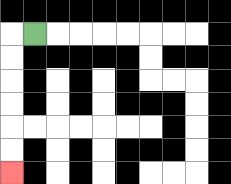{'start': '[1, 1]', 'end': '[0, 7]', 'path_directions': 'L,D,D,D,D,D,D', 'path_coordinates': '[[1, 1], [0, 1], [0, 2], [0, 3], [0, 4], [0, 5], [0, 6], [0, 7]]'}